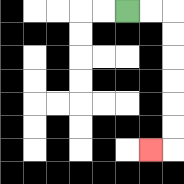{'start': '[5, 0]', 'end': '[6, 6]', 'path_directions': 'R,R,D,D,D,D,D,D,L', 'path_coordinates': '[[5, 0], [6, 0], [7, 0], [7, 1], [7, 2], [7, 3], [7, 4], [7, 5], [7, 6], [6, 6]]'}